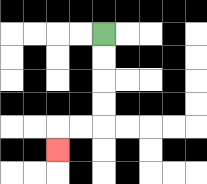{'start': '[4, 1]', 'end': '[2, 6]', 'path_directions': 'D,D,D,D,L,L,D', 'path_coordinates': '[[4, 1], [4, 2], [4, 3], [4, 4], [4, 5], [3, 5], [2, 5], [2, 6]]'}